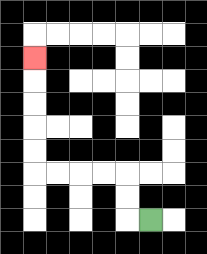{'start': '[6, 9]', 'end': '[1, 2]', 'path_directions': 'L,U,U,L,L,L,L,U,U,U,U,U', 'path_coordinates': '[[6, 9], [5, 9], [5, 8], [5, 7], [4, 7], [3, 7], [2, 7], [1, 7], [1, 6], [1, 5], [1, 4], [1, 3], [1, 2]]'}